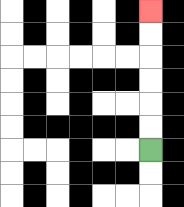{'start': '[6, 6]', 'end': '[6, 0]', 'path_directions': 'U,U,U,U,U,U', 'path_coordinates': '[[6, 6], [6, 5], [6, 4], [6, 3], [6, 2], [6, 1], [6, 0]]'}